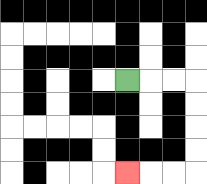{'start': '[5, 3]', 'end': '[5, 7]', 'path_directions': 'R,R,R,D,D,D,D,L,L,L', 'path_coordinates': '[[5, 3], [6, 3], [7, 3], [8, 3], [8, 4], [8, 5], [8, 6], [8, 7], [7, 7], [6, 7], [5, 7]]'}